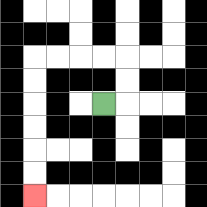{'start': '[4, 4]', 'end': '[1, 8]', 'path_directions': 'R,U,U,L,L,L,L,D,D,D,D,D,D', 'path_coordinates': '[[4, 4], [5, 4], [5, 3], [5, 2], [4, 2], [3, 2], [2, 2], [1, 2], [1, 3], [1, 4], [1, 5], [1, 6], [1, 7], [1, 8]]'}